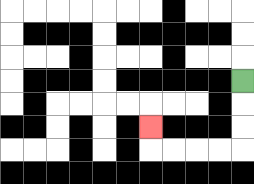{'start': '[10, 3]', 'end': '[6, 5]', 'path_directions': 'D,D,D,L,L,L,L,U', 'path_coordinates': '[[10, 3], [10, 4], [10, 5], [10, 6], [9, 6], [8, 6], [7, 6], [6, 6], [6, 5]]'}